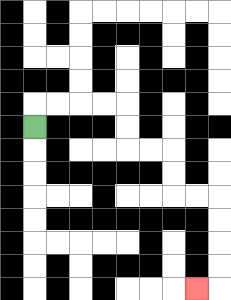{'start': '[1, 5]', 'end': '[8, 12]', 'path_directions': 'U,R,R,R,R,D,D,R,R,D,D,R,R,D,D,D,D,L', 'path_coordinates': '[[1, 5], [1, 4], [2, 4], [3, 4], [4, 4], [5, 4], [5, 5], [5, 6], [6, 6], [7, 6], [7, 7], [7, 8], [8, 8], [9, 8], [9, 9], [9, 10], [9, 11], [9, 12], [8, 12]]'}